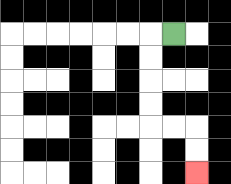{'start': '[7, 1]', 'end': '[8, 7]', 'path_directions': 'L,D,D,D,D,R,R,D,D', 'path_coordinates': '[[7, 1], [6, 1], [6, 2], [6, 3], [6, 4], [6, 5], [7, 5], [8, 5], [8, 6], [8, 7]]'}